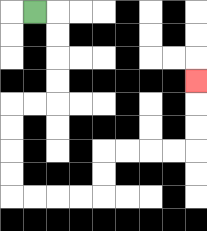{'start': '[1, 0]', 'end': '[8, 3]', 'path_directions': 'R,D,D,D,D,L,L,D,D,D,D,R,R,R,R,U,U,R,R,R,R,U,U,U', 'path_coordinates': '[[1, 0], [2, 0], [2, 1], [2, 2], [2, 3], [2, 4], [1, 4], [0, 4], [0, 5], [0, 6], [0, 7], [0, 8], [1, 8], [2, 8], [3, 8], [4, 8], [4, 7], [4, 6], [5, 6], [6, 6], [7, 6], [8, 6], [8, 5], [8, 4], [8, 3]]'}